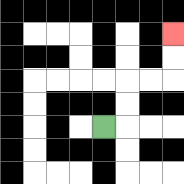{'start': '[4, 5]', 'end': '[7, 1]', 'path_directions': 'R,U,U,R,R,U,U', 'path_coordinates': '[[4, 5], [5, 5], [5, 4], [5, 3], [6, 3], [7, 3], [7, 2], [7, 1]]'}